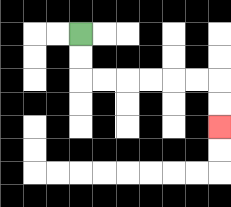{'start': '[3, 1]', 'end': '[9, 5]', 'path_directions': 'D,D,R,R,R,R,R,R,D,D', 'path_coordinates': '[[3, 1], [3, 2], [3, 3], [4, 3], [5, 3], [6, 3], [7, 3], [8, 3], [9, 3], [9, 4], [9, 5]]'}